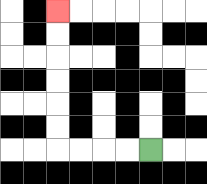{'start': '[6, 6]', 'end': '[2, 0]', 'path_directions': 'L,L,L,L,U,U,U,U,U,U', 'path_coordinates': '[[6, 6], [5, 6], [4, 6], [3, 6], [2, 6], [2, 5], [2, 4], [2, 3], [2, 2], [2, 1], [2, 0]]'}